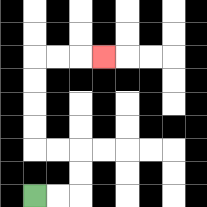{'start': '[1, 8]', 'end': '[4, 2]', 'path_directions': 'R,R,U,U,L,L,U,U,U,U,R,R,R', 'path_coordinates': '[[1, 8], [2, 8], [3, 8], [3, 7], [3, 6], [2, 6], [1, 6], [1, 5], [1, 4], [1, 3], [1, 2], [2, 2], [3, 2], [4, 2]]'}